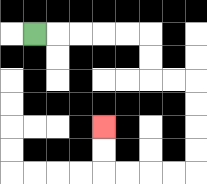{'start': '[1, 1]', 'end': '[4, 5]', 'path_directions': 'R,R,R,R,R,D,D,R,R,D,D,D,D,L,L,L,L,U,U', 'path_coordinates': '[[1, 1], [2, 1], [3, 1], [4, 1], [5, 1], [6, 1], [6, 2], [6, 3], [7, 3], [8, 3], [8, 4], [8, 5], [8, 6], [8, 7], [7, 7], [6, 7], [5, 7], [4, 7], [4, 6], [4, 5]]'}